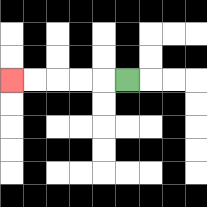{'start': '[5, 3]', 'end': '[0, 3]', 'path_directions': 'L,L,L,L,L', 'path_coordinates': '[[5, 3], [4, 3], [3, 3], [2, 3], [1, 3], [0, 3]]'}